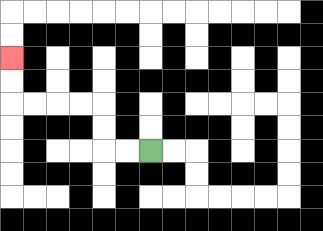{'start': '[6, 6]', 'end': '[0, 2]', 'path_directions': 'L,L,U,U,L,L,L,L,U,U', 'path_coordinates': '[[6, 6], [5, 6], [4, 6], [4, 5], [4, 4], [3, 4], [2, 4], [1, 4], [0, 4], [0, 3], [0, 2]]'}